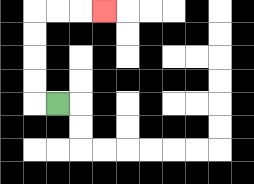{'start': '[2, 4]', 'end': '[4, 0]', 'path_directions': 'L,U,U,U,U,R,R,R', 'path_coordinates': '[[2, 4], [1, 4], [1, 3], [1, 2], [1, 1], [1, 0], [2, 0], [3, 0], [4, 0]]'}